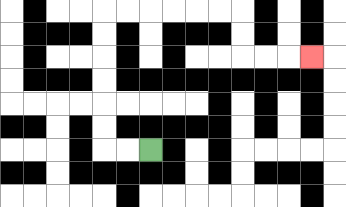{'start': '[6, 6]', 'end': '[13, 2]', 'path_directions': 'L,L,U,U,U,U,U,U,R,R,R,R,R,R,D,D,R,R,R', 'path_coordinates': '[[6, 6], [5, 6], [4, 6], [4, 5], [4, 4], [4, 3], [4, 2], [4, 1], [4, 0], [5, 0], [6, 0], [7, 0], [8, 0], [9, 0], [10, 0], [10, 1], [10, 2], [11, 2], [12, 2], [13, 2]]'}